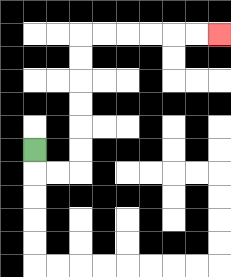{'start': '[1, 6]', 'end': '[9, 1]', 'path_directions': 'D,R,R,U,U,U,U,U,U,R,R,R,R,R,R', 'path_coordinates': '[[1, 6], [1, 7], [2, 7], [3, 7], [3, 6], [3, 5], [3, 4], [3, 3], [3, 2], [3, 1], [4, 1], [5, 1], [6, 1], [7, 1], [8, 1], [9, 1]]'}